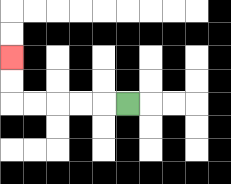{'start': '[5, 4]', 'end': '[0, 2]', 'path_directions': 'L,L,L,L,L,U,U', 'path_coordinates': '[[5, 4], [4, 4], [3, 4], [2, 4], [1, 4], [0, 4], [0, 3], [0, 2]]'}